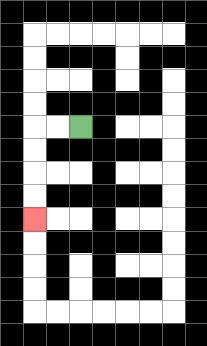{'start': '[3, 5]', 'end': '[1, 9]', 'path_directions': 'L,L,D,D,D,D', 'path_coordinates': '[[3, 5], [2, 5], [1, 5], [1, 6], [1, 7], [1, 8], [1, 9]]'}